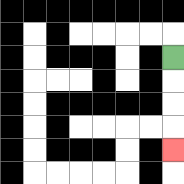{'start': '[7, 2]', 'end': '[7, 6]', 'path_directions': 'D,D,D,D', 'path_coordinates': '[[7, 2], [7, 3], [7, 4], [7, 5], [7, 6]]'}